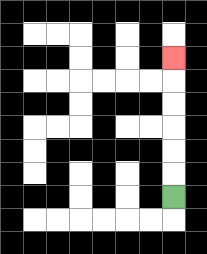{'start': '[7, 8]', 'end': '[7, 2]', 'path_directions': 'U,U,U,U,U,U', 'path_coordinates': '[[7, 8], [7, 7], [7, 6], [7, 5], [7, 4], [7, 3], [7, 2]]'}